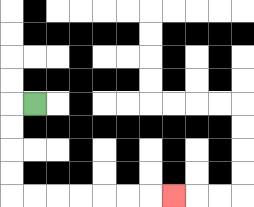{'start': '[1, 4]', 'end': '[7, 8]', 'path_directions': 'L,D,D,D,D,R,R,R,R,R,R,R', 'path_coordinates': '[[1, 4], [0, 4], [0, 5], [0, 6], [0, 7], [0, 8], [1, 8], [2, 8], [3, 8], [4, 8], [5, 8], [6, 8], [7, 8]]'}